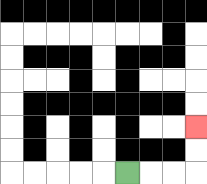{'start': '[5, 7]', 'end': '[8, 5]', 'path_directions': 'R,R,R,U,U', 'path_coordinates': '[[5, 7], [6, 7], [7, 7], [8, 7], [8, 6], [8, 5]]'}